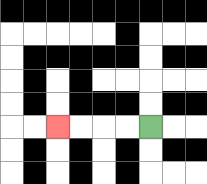{'start': '[6, 5]', 'end': '[2, 5]', 'path_directions': 'L,L,L,L', 'path_coordinates': '[[6, 5], [5, 5], [4, 5], [3, 5], [2, 5]]'}